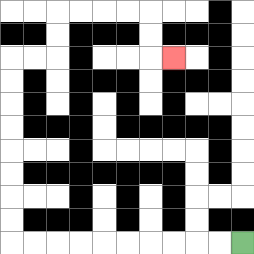{'start': '[10, 10]', 'end': '[7, 2]', 'path_directions': 'L,L,L,L,L,L,L,L,L,L,U,U,U,U,U,U,U,U,R,R,U,U,R,R,R,R,D,D,R', 'path_coordinates': '[[10, 10], [9, 10], [8, 10], [7, 10], [6, 10], [5, 10], [4, 10], [3, 10], [2, 10], [1, 10], [0, 10], [0, 9], [0, 8], [0, 7], [0, 6], [0, 5], [0, 4], [0, 3], [0, 2], [1, 2], [2, 2], [2, 1], [2, 0], [3, 0], [4, 0], [5, 0], [6, 0], [6, 1], [6, 2], [7, 2]]'}